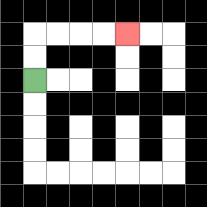{'start': '[1, 3]', 'end': '[5, 1]', 'path_directions': 'U,U,R,R,R,R', 'path_coordinates': '[[1, 3], [1, 2], [1, 1], [2, 1], [3, 1], [4, 1], [5, 1]]'}